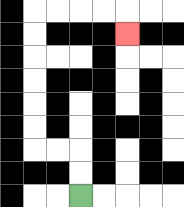{'start': '[3, 8]', 'end': '[5, 1]', 'path_directions': 'U,U,L,L,U,U,U,U,U,U,R,R,R,R,D', 'path_coordinates': '[[3, 8], [3, 7], [3, 6], [2, 6], [1, 6], [1, 5], [1, 4], [1, 3], [1, 2], [1, 1], [1, 0], [2, 0], [3, 0], [4, 0], [5, 0], [5, 1]]'}